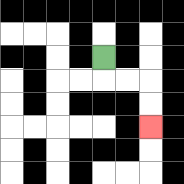{'start': '[4, 2]', 'end': '[6, 5]', 'path_directions': 'D,R,R,D,D', 'path_coordinates': '[[4, 2], [4, 3], [5, 3], [6, 3], [6, 4], [6, 5]]'}